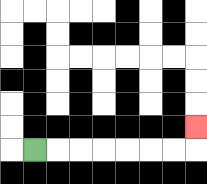{'start': '[1, 6]', 'end': '[8, 5]', 'path_directions': 'R,R,R,R,R,R,R,U', 'path_coordinates': '[[1, 6], [2, 6], [3, 6], [4, 6], [5, 6], [6, 6], [7, 6], [8, 6], [8, 5]]'}